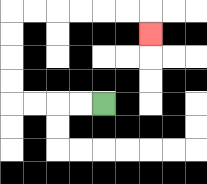{'start': '[4, 4]', 'end': '[6, 1]', 'path_directions': 'L,L,L,L,U,U,U,U,R,R,R,R,R,R,D', 'path_coordinates': '[[4, 4], [3, 4], [2, 4], [1, 4], [0, 4], [0, 3], [0, 2], [0, 1], [0, 0], [1, 0], [2, 0], [3, 0], [4, 0], [5, 0], [6, 0], [6, 1]]'}